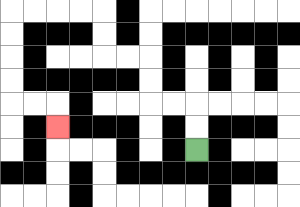{'start': '[8, 6]', 'end': '[2, 5]', 'path_directions': 'U,U,L,L,U,U,L,L,U,U,L,L,L,L,D,D,D,D,R,R,D', 'path_coordinates': '[[8, 6], [8, 5], [8, 4], [7, 4], [6, 4], [6, 3], [6, 2], [5, 2], [4, 2], [4, 1], [4, 0], [3, 0], [2, 0], [1, 0], [0, 0], [0, 1], [0, 2], [0, 3], [0, 4], [1, 4], [2, 4], [2, 5]]'}